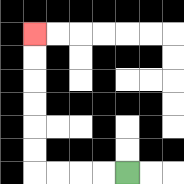{'start': '[5, 7]', 'end': '[1, 1]', 'path_directions': 'L,L,L,L,U,U,U,U,U,U', 'path_coordinates': '[[5, 7], [4, 7], [3, 7], [2, 7], [1, 7], [1, 6], [1, 5], [1, 4], [1, 3], [1, 2], [1, 1]]'}